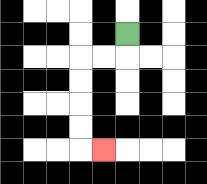{'start': '[5, 1]', 'end': '[4, 6]', 'path_directions': 'D,L,L,D,D,D,D,R', 'path_coordinates': '[[5, 1], [5, 2], [4, 2], [3, 2], [3, 3], [3, 4], [3, 5], [3, 6], [4, 6]]'}